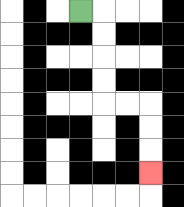{'start': '[3, 0]', 'end': '[6, 7]', 'path_directions': 'R,D,D,D,D,R,R,D,D,D', 'path_coordinates': '[[3, 0], [4, 0], [4, 1], [4, 2], [4, 3], [4, 4], [5, 4], [6, 4], [6, 5], [6, 6], [6, 7]]'}